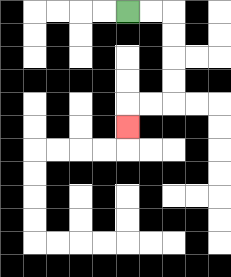{'start': '[5, 0]', 'end': '[5, 5]', 'path_directions': 'R,R,D,D,D,D,L,L,D', 'path_coordinates': '[[5, 0], [6, 0], [7, 0], [7, 1], [7, 2], [7, 3], [7, 4], [6, 4], [5, 4], [5, 5]]'}